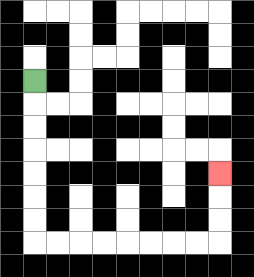{'start': '[1, 3]', 'end': '[9, 7]', 'path_directions': 'D,D,D,D,D,D,D,R,R,R,R,R,R,R,R,U,U,U', 'path_coordinates': '[[1, 3], [1, 4], [1, 5], [1, 6], [1, 7], [1, 8], [1, 9], [1, 10], [2, 10], [3, 10], [4, 10], [5, 10], [6, 10], [7, 10], [8, 10], [9, 10], [9, 9], [9, 8], [9, 7]]'}